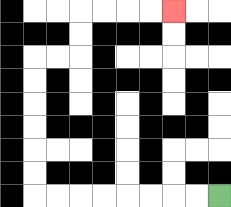{'start': '[9, 8]', 'end': '[7, 0]', 'path_directions': 'L,L,L,L,L,L,L,L,U,U,U,U,U,U,R,R,U,U,R,R,R,R', 'path_coordinates': '[[9, 8], [8, 8], [7, 8], [6, 8], [5, 8], [4, 8], [3, 8], [2, 8], [1, 8], [1, 7], [1, 6], [1, 5], [1, 4], [1, 3], [1, 2], [2, 2], [3, 2], [3, 1], [3, 0], [4, 0], [5, 0], [6, 0], [7, 0]]'}